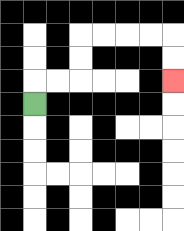{'start': '[1, 4]', 'end': '[7, 3]', 'path_directions': 'U,R,R,U,U,R,R,R,R,D,D', 'path_coordinates': '[[1, 4], [1, 3], [2, 3], [3, 3], [3, 2], [3, 1], [4, 1], [5, 1], [6, 1], [7, 1], [7, 2], [7, 3]]'}